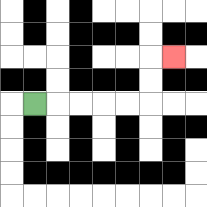{'start': '[1, 4]', 'end': '[7, 2]', 'path_directions': 'R,R,R,R,R,U,U,R', 'path_coordinates': '[[1, 4], [2, 4], [3, 4], [4, 4], [5, 4], [6, 4], [6, 3], [6, 2], [7, 2]]'}